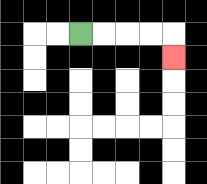{'start': '[3, 1]', 'end': '[7, 2]', 'path_directions': 'R,R,R,R,D', 'path_coordinates': '[[3, 1], [4, 1], [5, 1], [6, 1], [7, 1], [7, 2]]'}